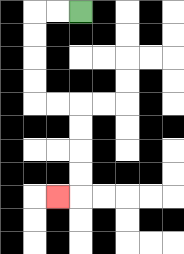{'start': '[3, 0]', 'end': '[2, 8]', 'path_directions': 'L,L,D,D,D,D,R,R,D,D,D,D,L', 'path_coordinates': '[[3, 0], [2, 0], [1, 0], [1, 1], [1, 2], [1, 3], [1, 4], [2, 4], [3, 4], [3, 5], [3, 6], [3, 7], [3, 8], [2, 8]]'}